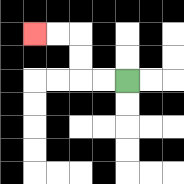{'start': '[5, 3]', 'end': '[1, 1]', 'path_directions': 'L,L,U,U,L,L', 'path_coordinates': '[[5, 3], [4, 3], [3, 3], [3, 2], [3, 1], [2, 1], [1, 1]]'}